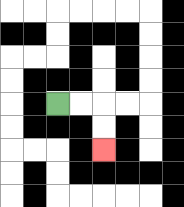{'start': '[2, 4]', 'end': '[4, 6]', 'path_directions': 'R,R,D,D', 'path_coordinates': '[[2, 4], [3, 4], [4, 4], [4, 5], [4, 6]]'}